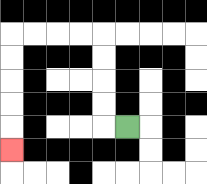{'start': '[5, 5]', 'end': '[0, 6]', 'path_directions': 'L,U,U,U,U,L,L,L,L,D,D,D,D,D', 'path_coordinates': '[[5, 5], [4, 5], [4, 4], [4, 3], [4, 2], [4, 1], [3, 1], [2, 1], [1, 1], [0, 1], [0, 2], [0, 3], [0, 4], [0, 5], [0, 6]]'}